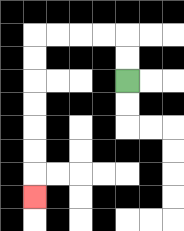{'start': '[5, 3]', 'end': '[1, 8]', 'path_directions': 'U,U,L,L,L,L,D,D,D,D,D,D,D', 'path_coordinates': '[[5, 3], [5, 2], [5, 1], [4, 1], [3, 1], [2, 1], [1, 1], [1, 2], [1, 3], [1, 4], [1, 5], [1, 6], [1, 7], [1, 8]]'}